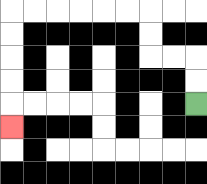{'start': '[8, 4]', 'end': '[0, 5]', 'path_directions': 'U,U,L,L,U,U,L,L,L,L,L,L,D,D,D,D,D', 'path_coordinates': '[[8, 4], [8, 3], [8, 2], [7, 2], [6, 2], [6, 1], [6, 0], [5, 0], [4, 0], [3, 0], [2, 0], [1, 0], [0, 0], [0, 1], [0, 2], [0, 3], [0, 4], [0, 5]]'}